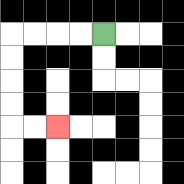{'start': '[4, 1]', 'end': '[2, 5]', 'path_directions': 'L,L,L,L,D,D,D,D,R,R', 'path_coordinates': '[[4, 1], [3, 1], [2, 1], [1, 1], [0, 1], [0, 2], [0, 3], [0, 4], [0, 5], [1, 5], [2, 5]]'}